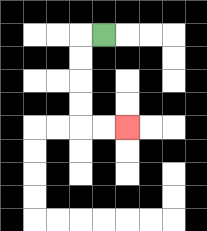{'start': '[4, 1]', 'end': '[5, 5]', 'path_directions': 'L,D,D,D,D,R,R', 'path_coordinates': '[[4, 1], [3, 1], [3, 2], [3, 3], [3, 4], [3, 5], [4, 5], [5, 5]]'}